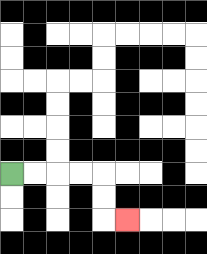{'start': '[0, 7]', 'end': '[5, 9]', 'path_directions': 'R,R,R,R,D,D,R', 'path_coordinates': '[[0, 7], [1, 7], [2, 7], [3, 7], [4, 7], [4, 8], [4, 9], [5, 9]]'}